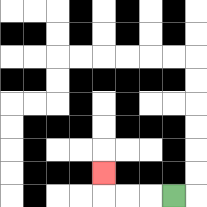{'start': '[7, 8]', 'end': '[4, 7]', 'path_directions': 'L,L,L,U', 'path_coordinates': '[[7, 8], [6, 8], [5, 8], [4, 8], [4, 7]]'}